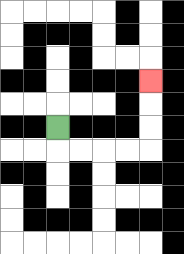{'start': '[2, 5]', 'end': '[6, 3]', 'path_directions': 'D,R,R,R,R,U,U,U', 'path_coordinates': '[[2, 5], [2, 6], [3, 6], [4, 6], [5, 6], [6, 6], [6, 5], [6, 4], [6, 3]]'}